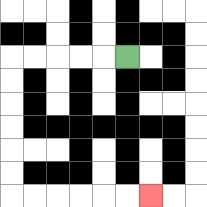{'start': '[5, 2]', 'end': '[6, 8]', 'path_directions': 'L,L,L,L,L,D,D,D,D,D,D,R,R,R,R,R,R', 'path_coordinates': '[[5, 2], [4, 2], [3, 2], [2, 2], [1, 2], [0, 2], [0, 3], [0, 4], [0, 5], [0, 6], [0, 7], [0, 8], [1, 8], [2, 8], [3, 8], [4, 8], [5, 8], [6, 8]]'}